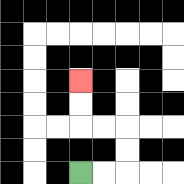{'start': '[3, 7]', 'end': '[3, 3]', 'path_directions': 'R,R,U,U,L,L,U,U', 'path_coordinates': '[[3, 7], [4, 7], [5, 7], [5, 6], [5, 5], [4, 5], [3, 5], [3, 4], [3, 3]]'}